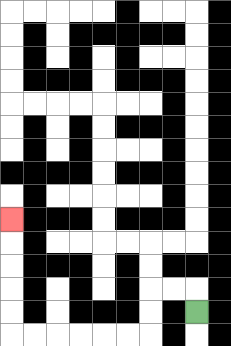{'start': '[8, 13]', 'end': '[0, 9]', 'path_directions': 'U,L,L,D,D,L,L,L,L,L,L,U,U,U,U,U', 'path_coordinates': '[[8, 13], [8, 12], [7, 12], [6, 12], [6, 13], [6, 14], [5, 14], [4, 14], [3, 14], [2, 14], [1, 14], [0, 14], [0, 13], [0, 12], [0, 11], [0, 10], [0, 9]]'}